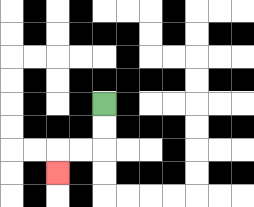{'start': '[4, 4]', 'end': '[2, 7]', 'path_directions': 'D,D,L,L,D', 'path_coordinates': '[[4, 4], [4, 5], [4, 6], [3, 6], [2, 6], [2, 7]]'}